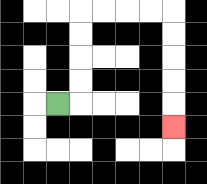{'start': '[2, 4]', 'end': '[7, 5]', 'path_directions': 'R,U,U,U,U,R,R,R,R,D,D,D,D,D', 'path_coordinates': '[[2, 4], [3, 4], [3, 3], [3, 2], [3, 1], [3, 0], [4, 0], [5, 0], [6, 0], [7, 0], [7, 1], [7, 2], [7, 3], [7, 4], [7, 5]]'}